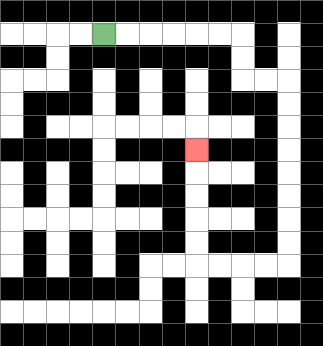{'start': '[4, 1]', 'end': '[8, 6]', 'path_directions': 'R,R,R,R,R,R,D,D,R,R,D,D,D,D,D,D,D,D,L,L,L,L,U,U,U,U,U', 'path_coordinates': '[[4, 1], [5, 1], [6, 1], [7, 1], [8, 1], [9, 1], [10, 1], [10, 2], [10, 3], [11, 3], [12, 3], [12, 4], [12, 5], [12, 6], [12, 7], [12, 8], [12, 9], [12, 10], [12, 11], [11, 11], [10, 11], [9, 11], [8, 11], [8, 10], [8, 9], [8, 8], [8, 7], [8, 6]]'}